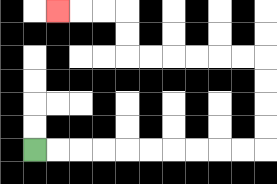{'start': '[1, 6]', 'end': '[2, 0]', 'path_directions': 'R,R,R,R,R,R,R,R,R,R,U,U,U,U,L,L,L,L,L,L,U,U,L,L,L', 'path_coordinates': '[[1, 6], [2, 6], [3, 6], [4, 6], [5, 6], [6, 6], [7, 6], [8, 6], [9, 6], [10, 6], [11, 6], [11, 5], [11, 4], [11, 3], [11, 2], [10, 2], [9, 2], [8, 2], [7, 2], [6, 2], [5, 2], [5, 1], [5, 0], [4, 0], [3, 0], [2, 0]]'}